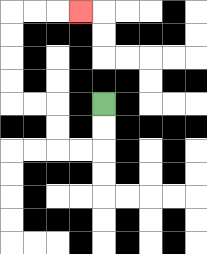{'start': '[4, 4]', 'end': '[3, 0]', 'path_directions': 'D,D,L,L,U,U,L,L,U,U,U,U,R,R,R', 'path_coordinates': '[[4, 4], [4, 5], [4, 6], [3, 6], [2, 6], [2, 5], [2, 4], [1, 4], [0, 4], [0, 3], [0, 2], [0, 1], [0, 0], [1, 0], [2, 0], [3, 0]]'}